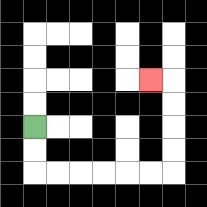{'start': '[1, 5]', 'end': '[6, 3]', 'path_directions': 'D,D,R,R,R,R,R,R,U,U,U,U,L', 'path_coordinates': '[[1, 5], [1, 6], [1, 7], [2, 7], [3, 7], [4, 7], [5, 7], [6, 7], [7, 7], [7, 6], [7, 5], [7, 4], [7, 3], [6, 3]]'}